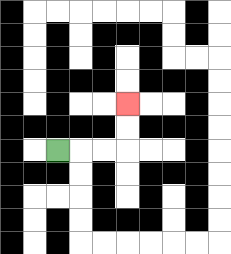{'start': '[2, 6]', 'end': '[5, 4]', 'path_directions': 'R,R,R,U,U', 'path_coordinates': '[[2, 6], [3, 6], [4, 6], [5, 6], [5, 5], [5, 4]]'}